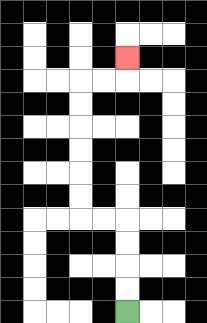{'start': '[5, 13]', 'end': '[5, 2]', 'path_directions': 'U,U,U,U,L,L,U,U,U,U,U,U,R,R,U', 'path_coordinates': '[[5, 13], [5, 12], [5, 11], [5, 10], [5, 9], [4, 9], [3, 9], [3, 8], [3, 7], [3, 6], [3, 5], [3, 4], [3, 3], [4, 3], [5, 3], [5, 2]]'}